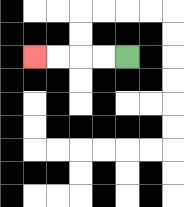{'start': '[5, 2]', 'end': '[1, 2]', 'path_directions': 'L,L,L,L', 'path_coordinates': '[[5, 2], [4, 2], [3, 2], [2, 2], [1, 2]]'}